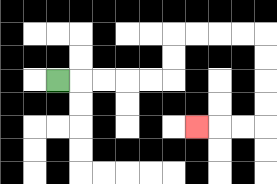{'start': '[2, 3]', 'end': '[8, 5]', 'path_directions': 'R,R,R,R,R,U,U,R,R,R,R,D,D,D,D,L,L,L', 'path_coordinates': '[[2, 3], [3, 3], [4, 3], [5, 3], [6, 3], [7, 3], [7, 2], [7, 1], [8, 1], [9, 1], [10, 1], [11, 1], [11, 2], [11, 3], [11, 4], [11, 5], [10, 5], [9, 5], [8, 5]]'}